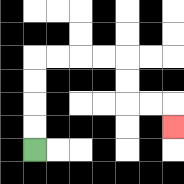{'start': '[1, 6]', 'end': '[7, 5]', 'path_directions': 'U,U,U,U,R,R,R,R,D,D,R,R,D', 'path_coordinates': '[[1, 6], [1, 5], [1, 4], [1, 3], [1, 2], [2, 2], [3, 2], [4, 2], [5, 2], [5, 3], [5, 4], [6, 4], [7, 4], [7, 5]]'}